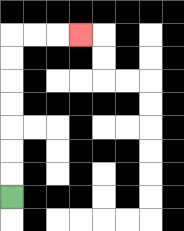{'start': '[0, 8]', 'end': '[3, 1]', 'path_directions': 'U,U,U,U,U,U,U,R,R,R', 'path_coordinates': '[[0, 8], [0, 7], [0, 6], [0, 5], [0, 4], [0, 3], [0, 2], [0, 1], [1, 1], [2, 1], [3, 1]]'}